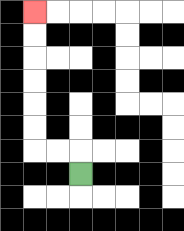{'start': '[3, 7]', 'end': '[1, 0]', 'path_directions': 'U,L,L,U,U,U,U,U,U', 'path_coordinates': '[[3, 7], [3, 6], [2, 6], [1, 6], [1, 5], [1, 4], [1, 3], [1, 2], [1, 1], [1, 0]]'}